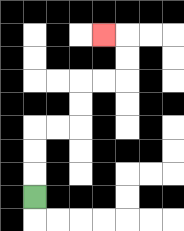{'start': '[1, 8]', 'end': '[4, 1]', 'path_directions': 'U,U,U,R,R,U,U,R,R,U,U,L', 'path_coordinates': '[[1, 8], [1, 7], [1, 6], [1, 5], [2, 5], [3, 5], [3, 4], [3, 3], [4, 3], [5, 3], [5, 2], [5, 1], [4, 1]]'}